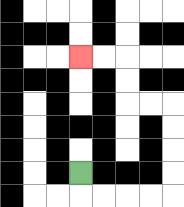{'start': '[3, 7]', 'end': '[3, 2]', 'path_directions': 'D,R,R,R,R,U,U,U,U,L,L,U,U,L,L', 'path_coordinates': '[[3, 7], [3, 8], [4, 8], [5, 8], [6, 8], [7, 8], [7, 7], [7, 6], [7, 5], [7, 4], [6, 4], [5, 4], [5, 3], [5, 2], [4, 2], [3, 2]]'}